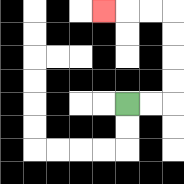{'start': '[5, 4]', 'end': '[4, 0]', 'path_directions': 'R,R,U,U,U,U,L,L,L', 'path_coordinates': '[[5, 4], [6, 4], [7, 4], [7, 3], [7, 2], [7, 1], [7, 0], [6, 0], [5, 0], [4, 0]]'}